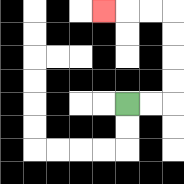{'start': '[5, 4]', 'end': '[4, 0]', 'path_directions': 'R,R,U,U,U,U,L,L,L', 'path_coordinates': '[[5, 4], [6, 4], [7, 4], [7, 3], [7, 2], [7, 1], [7, 0], [6, 0], [5, 0], [4, 0]]'}